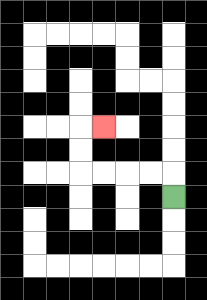{'start': '[7, 8]', 'end': '[4, 5]', 'path_directions': 'U,L,L,L,L,U,U,R', 'path_coordinates': '[[7, 8], [7, 7], [6, 7], [5, 7], [4, 7], [3, 7], [3, 6], [3, 5], [4, 5]]'}